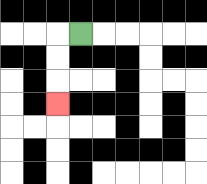{'start': '[3, 1]', 'end': '[2, 4]', 'path_directions': 'L,D,D,D', 'path_coordinates': '[[3, 1], [2, 1], [2, 2], [2, 3], [2, 4]]'}